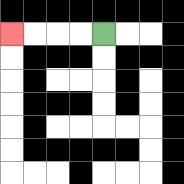{'start': '[4, 1]', 'end': '[0, 1]', 'path_directions': 'L,L,L,L', 'path_coordinates': '[[4, 1], [3, 1], [2, 1], [1, 1], [0, 1]]'}